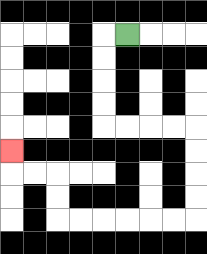{'start': '[5, 1]', 'end': '[0, 6]', 'path_directions': 'L,D,D,D,D,R,R,R,R,D,D,D,D,L,L,L,L,L,L,U,U,L,L,U', 'path_coordinates': '[[5, 1], [4, 1], [4, 2], [4, 3], [4, 4], [4, 5], [5, 5], [6, 5], [7, 5], [8, 5], [8, 6], [8, 7], [8, 8], [8, 9], [7, 9], [6, 9], [5, 9], [4, 9], [3, 9], [2, 9], [2, 8], [2, 7], [1, 7], [0, 7], [0, 6]]'}